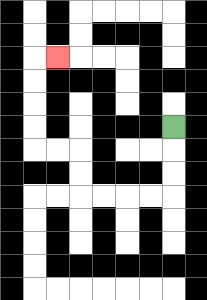{'start': '[7, 5]', 'end': '[2, 2]', 'path_directions': 'D,D,D,L,L,L,L,U,U,L,L,U,U,U,U,R', 'path_coordinates': '[[7, 5], [7, 6], [7, 7], [7, 8], [6, 8], [5, 8], [4, 8], [3, 8], [3, 7], [3, 6], [2, 6], [1, 6], [1, 5], [1, 4], [1, 3], [1, 2], [2, 2]]'}